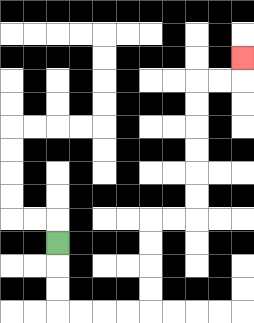{'start': '[2, 10]', 'end': '[10, 2]', 'path_directions': 'D,D,D,R,R,R,R,U,U,U,U,R,R,U,U,U,U,U,U,R,R,U', 'path_coordinates': '[[2, 10], [2, 11], [2, 12], [2, 13], [3, 13], [4, 13], [5, 13], [6, 13], [6, 12], [6, 11], [6, 10], [6, 9], [7, 9], [8, 9], [8, 8], [8, 7], [8, 6], [8, 5], [8, 4], [8, 3], [9, 3], [10, 3], [10, 2]]'}